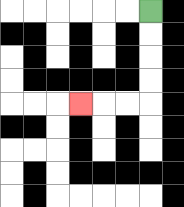{'start': '[6, 0]', 'end': '[3, 4]', 'path_directions': 'D,D,D,D,L,L,L', 'path_coordinates': '[[6, 0], [6, 1], [6, 2], [6, 3], [6, 4], [5, 4], [4, 4], [3, 4]]'}